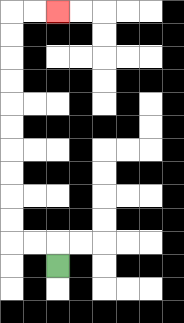{'start': '[2, 11]', 'end': '[2, 0]', 'path_directions': 'U,L,L,U,U,U,U,U,U,U,U,U,U,R,R', 'path_coordinates': '[[2, 11], [2, 10], [1, 10], [0, 10], [0, 9], [0, 8], [0, 7], [0, 6], [0, 5], [0, 4], [0, 3], [0, 2], [0, 1], [0, 0], [1, 0], [2, 0]]'}